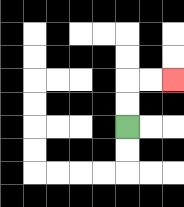{'start': '[5, 5]', 'end': '[7, 3]', 'path_directions': 'U,U,R,R', 'path_coordinates': '[[5, 5], [5, 4], [5, 3], [6, 3], [7, 3]]'}